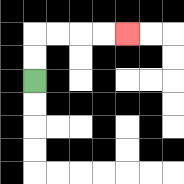{'start': '[1, 3]', 'end': '[5, 1]', 'path_directions': 'U,U,R,R,R,R', 'path_coordinates': '[[1, 3], [1, 2], [1, 1], [2, 1], [3, 1], [4, 1], [5, 1]]'}